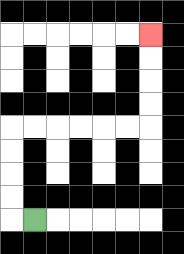{'start': '[1, 9]', 'end': '[6, 1]', 'path_directions': 'L,U,U,U,U,R,R,R,R,R,R,U,U,U,U', 'path_coordinates': '[[1, 9], [0, 9], [0, 8], [0, 7], [0, 6], [0, 5], [1, 5], [2, 5], [3, 5], [4, 5], [5, 5], [6, 5], [6, 4], [6, 3], [6, 2], [6, 1]]'}